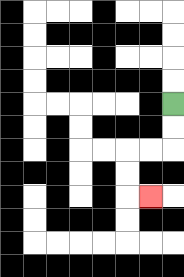{'start': '[7, 4]', 'end': '[6, 8]', 'path_directions': 'D,D,L,L,D,D,R', 'path_coordinates': '[[7, 4], [7, 5], [7, 6], [6, 6], [5, 6], [5, 7], [5, 8], [6, 8]]'}